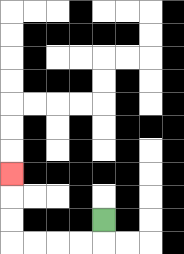{'start': '[4, 9]', 'end': '[0, 7]', 'path_directions': 'D,L,L,L,L,U,U,U', 'path_coordinates': '[[4, 9], [4, 10], [3, 10], [2, 10], [1, 10], [0, 10], [0, 9], [0, 8], [0, 7]]'}